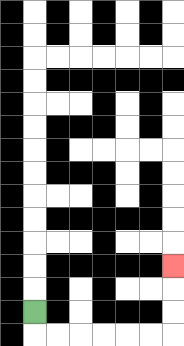{'start': '[1, 13]', 'end': '[7, 11]', 'path_directions': 'D,R,R,R,R,R,R,U,U,U', 'path_coordinates': '[[1, 13], [1, 14], [2, 14], [3, 14], [4, 14], [5, 14], [6, 14], [7, 14], [7, 13], [7, 12], [7, 11]]'}